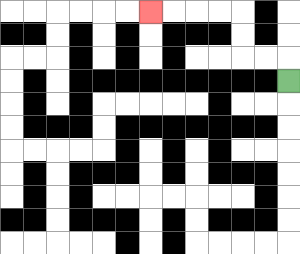{'start': '[12, 3]', 'end': '[6, 0]', 'path_directions': 'U,L,L,U,U,L,L,L,L', 'path_coordinates': '[[12, 3], [12, 2], [11, 2], [10, 2], [10, 1], [10, 0], [9, 0], [8, 0], [7, 0], [6, 0]]'}